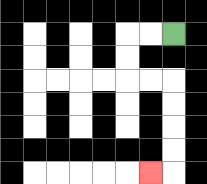{'start': '[7, 1]', 'end': '[6, 7]', 'path_directions': 'L,L,D,D,R,R,D,D,D,D,L', 'path_coordinates': '[[7, 1], [6, 1], [5, 1], [5, 2], [5, 3], [6, 3], [7, 3], [7, 4], [7, 5], [7, 6], [7, 7], [6, 7]]'}